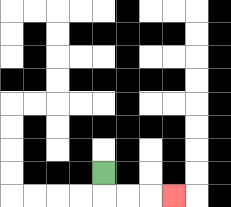{'start': '[4, 7]', 'end': '[7, 8]', 'path_directions': 'D,R,R,R', 'path_coordinates': '[[4, 7], [4, 8], [5, 8], [6, 8], [7, 8]]'}